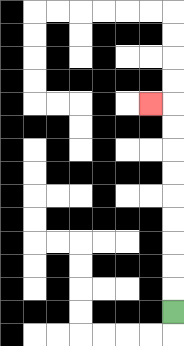{'start': '[7, 13]', 'end': '[6, 4]', 'path_directions': 'U,U,U,U,U,U,U,U,U,L', 'path_coordinates': '[[7, 13], [7, 12], [7, 11], [7, 10], [7, 9], [7, 8], [7, 7], [7, 6], [7, 5], [7, 4], [6, 4]]'}